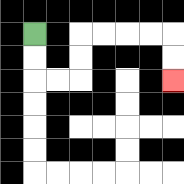{'start': '[1, 1]', 'end': '[7, 3]', 'path_directions': 'D,D,R,R,U,U,R,R,R,R,D,D', 'path_coordinates': '[[1, 1], [1, 2], [1, 3], [2, 3], [3, 3], [3, 2], [3, 1], [4, 1], [5, 1], [6, 1], [7, 1], [7, 2], [7, 3]]'}